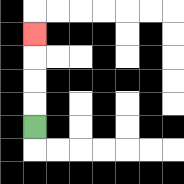{'start': '[1, 5]', 'end': '[1, 1]', 'path_directions': 'U,U,U,U', 'path_coordinates': '[[1, 5], [1, 4], [1, 3], [1, 2], [1, 1]]'}